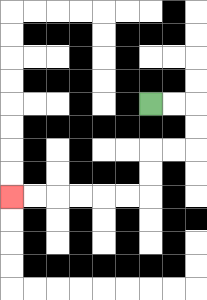{'start': '[6, 4]', 'end': '[0, 8]', 'path_directions': 'R,R,D,D,L,L,D,D,L,L,L,L,L,L', 'path_coordinates': '[[6, 4], [7, 4], [8, 4], [8, 5], [8, 6], [7, 6], [6, 6], [6, 7], [6, 8], [5, 8], [4, 8], [3, 8], [2, 8], [1, 8], [0, 8]]'}